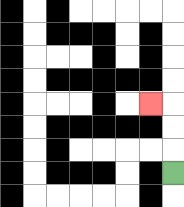{'start': '[7, 7]', 'end': '[6, 4]', 'path_directions': 'U,U,U,L', 'path_coordinates': '[[7, 7], [7, 6], [7, 5], [7, 4], [6, 4]]'}